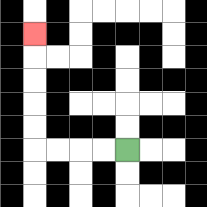{'start': '[5, 6]', 'end': '[1, 1]', 'path_directions': 'L,L,L,L,U,U,U,U,U', 'path_coordinates': '[[5, 6], [4, 6], [3, 6], [2, 6], [1, 6], [1, 5], [1, 4], [1, 3], [1, 2], [1, 1]]'}